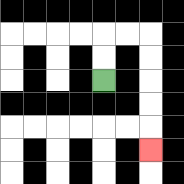{'start': '[4, 3]', 'end': '[6, 6]', 'path_directions': 'U,U,R,R,D,D,D,D,D', 'path_coordinates': '[[4, 3], [4, 2], [4, 1], [5, 1], [6, 1], [6, 2], [6, 3], [6, 4], [6, 5], [6, 6]]'}